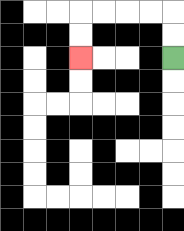{'start': '[7, 2]', 'end': '[3, 2]', 'path_directions': 'U,U,L,L,L,L,D,D', 'path_coordinates': '[[7, 2], [7, 1], [7, 0], [6, 0], [5, 0], [4, 0], [3, 0], [3, 1], [3, 2]]'}